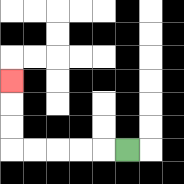{'start': '[5, 6]', 'end': '[0, 3]', 'path_directions': 'L,L,L,L,L,U,U,U', 'path_coordinates': '[[5, 6], [4, 6], [3, 6], [2, 6], [1, 6], [0, 6], [0, 5], [0, 4], [0, 3]]'}